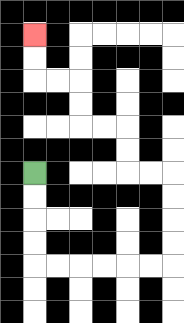{'start': '[1, 7]', 'end': '[1, 1]', 'path_directions': 'D,D,D,D,R,R,R,R,R,R,U,U,U,U,L,L,U,U,L,L,U,U,L,L,U,U', 'path_coordinates': '[[1, 7], [1, 8], [1, 9], [1, 10], [1, 11], [2, 11], [3, 11], [4, 11], [5, 11], [6, 11], [7, 11], [7, 10], [7, 9], [7, 8], [7, 7], [6, 7], [5, 7], [5, 6], [5, 5], [4, 5], [3, 5], [3, 4], [3, 3], [2, 3], [1, 3], [1, 2], [1, 1]]'}